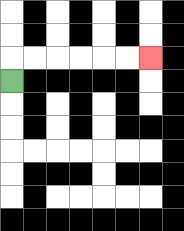{'start': '[0, 3]', 'end': '[6, 2]', 'path_directions': 'U,R,R,R,R,R,R', 'path_coordinates': '[[0, 3], [0, 2], [1, 2], [2, 2], [3, 2], [4, 2], [5, 2], [6, 2]]'}